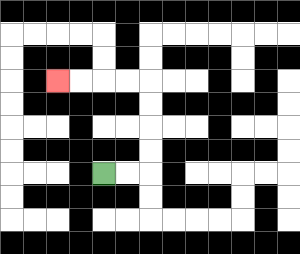{'start': '[4, 7]', 'end': '[2, 3]', 'path_directions': 'R,R,U,U,U,U,L,L,L,L', 'path_coordinates': '[[4, 7], [5, 7], [6, 7], [6, 6], [6, 5], [6, 4], [6, 3], [5, 3], [4, 3], [3, 3], [2, 3]]'}